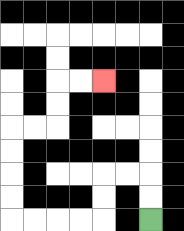{'start': '[6, 9]', 'end': '[4, 3]', 'path_directions': 'U,U,L,L,D,D,L,L,L,L,U,U,U,U,R,R,U,U,R,R', 'path_coordinates': '[[6, 9], [6, 8], [6, 7], [5, 7], [4, 7], [4, 8], [4, 9], [3, 9], [2, 9], [1, 9], [0, 9], [0, 8], [0, 7], [0, 6], [0, 5], [1, 5], [2, 5], [2, 4], [2, 3], [3, 3], [4, 3]]'}